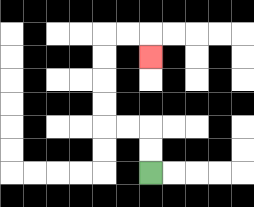{'start': '[6, 7]', 'end': '[6, 2]', 'path_directions': 'U,U,L,L,U,U,U,U,R,R,D', 'path_coordinates': '[[6, 7], [6, 6], [6, 5], [5, 5], [4, 5], [4, 4], [4, 3], [4, 2], [4, 1], [5, 1], [6, 1], [6, 2]]'}